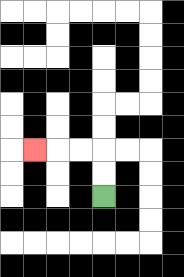{'start': '[4, 8]', 'end': '[1, 6]', 'path_directions': 'U,U,L,L,L', 'path_coordinates': '[[4, 8], [4, 7], [4, 6], [3, 6], [2, 6], [1, 6]]'}